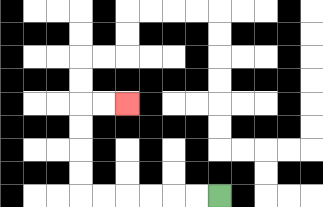{'start': '[9, 8]', 'end': '[5, 4]', 'path_directions': 'L,L,L,L,L,L,U,U,U,U,R,R', 'path_coordinates': '[[9, 8], [8, 8], [7, 8], [6, 8], [5, 8], [4, 8], [3, 8], [3, 7], [3, 6], [3, 5], [3, 4], [4, 4], [5, 4]]'}